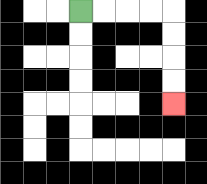{'start': '[3, 0]', 'end': '[7, 4]', 'path_directions': 'R,R,R,R,D,D,D,D', 'path_coordinates': '[[3, 0], [4, 0], [5, 0], [6, 0], [7, 0], [7, 1], [7, 2], [7, 3], [7, 4]]'}